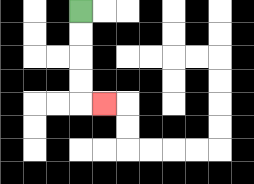{'start': '[3, 0]', 'end': '[4, 4]', 'path_directions': 'D,D,D,D,R', 'path_coordinates': '[[3, 0], [3, 1], [3, 2], [3, 3], [3, 4], [4, 4]]'}